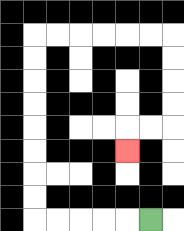{'start': '[6, 9]', 'end': '[5, 6]', 'path_directions': 'L,L,L,L,L,U,U,U,U,U,U,U,U,R,R,R,R,R,R,D,D,D,D,L,L,D', 'path_coordinates': '[[6, 9], [5, 9], [4, 9], [3, 9], [2, 9], [1, 9], [1, 8], [1, 7], [1, 6], [1, 5], [1, 4], [1, 3], [1, 2], [1, 1], [2, 1], [3, 1], [4, 1], [5, 1], [6, 1], [7, 1], [7, 2], [7, 3], [7, 4], [7, 5], [6, 5], [5, 5], [5, 6]]'}